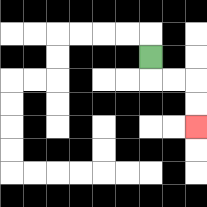{'start': '[6, 2]', 'end': '[8, 5]', 'path_directions': 'D,R,R,D,D', 'path_coordinates': '[[6, 2], [6, 3], [7, 3], [8, 3], [8, 4], [8, 5]]'}